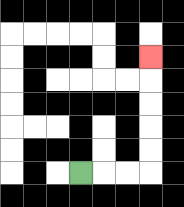{'start': '[3, 7]', 'end': '[6, 2]', 'path_directions': 'R,R,R,U,U,U,U,U', 'path_coordinates': '[[3, 7], [4, 7], [5, 7], [6, 7], [6, 6], [6, 5], [6, 4], [6, 3], [6, 2]]'}